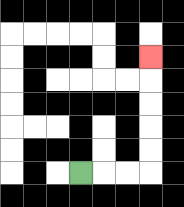{'start': '[3, 7]', 'end': '[6, 2]', 'path_directions': 'R,R,R,U,U,U,U,U', 'path_coordinates': '[[3, 7], [4, 7], [5, 7], [6, 7], [6, 6], [6, 5], [6, 4], [6, 3], [6, 2]]'}